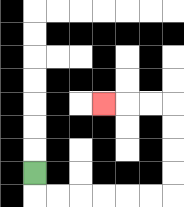{'start': '[1, 7]', 'end': '[4, 4]', 'path_directions': 'D,R,R,R,R,R,R,U,U,U,U,L,L,L', 'path_coordinates': '[[1, 7], [1, 8], [2, 8], [3, 8], [4, 8], [5, 8], [6, 8], [7, 8], [7, 7], [7, 6], [7, 5], [7, 4], [6, 4], [5, 4], [4, 4]]'}